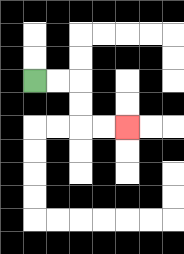{'start': '[1, 3]', 'end': '[5, 5]', 'path_directions': 'R,R,D,D,R,R', 'path_coordinates': '[[1, 3], [2, 3], [3, 3], [3, 4], [3, 5], [4, 5], [5, 5]]'}